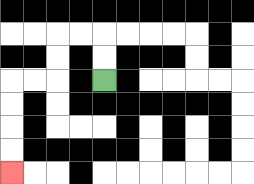{'start': '[4, 3]', 'end': '[0, 7]', 'path_directions': 'U,U,L,L,D,D,L,L,D,D,D,D', 'path_coordinates': '[[4, 3], [4, 2], [4, 1], [3, 1], [2, 1], [2, 2], [2, 3], [1, 3], [0, 3], [0, 4], [0, 5], [0, 6], [0, 7]]'}